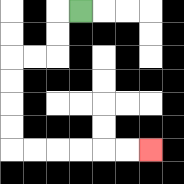{'start': '[3, 0]', 'end': '[6, 6]', 'path_directions': 'L,D,D,L,L,D,D,D,D,R,R,R,R,R,R', 'path_coordinates': '[[3, 0], [2, 0], [2, 1], [2, 2], [1, 2], [0, 2], [0, 3], [0, 4], [0, 5], [0, 6], [1, 6], [2, 6], [3, 6], [4, 6], [5, 6], [6, 6]]'}